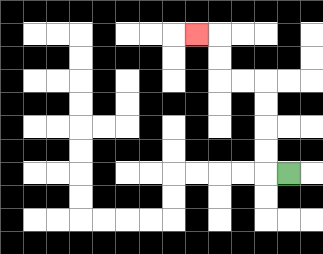{'start': '[12, 7]', 'end': '[8, 1]', 'path_directions': 'L,U,U,U,U,L,L,U,U,L', 'path_coordinates': '[[12, 7], [11, 7], [11, 6], [11, 5], [11, 4], [11, 3], [10, 3], [9, 3], [9, 2], [9, 1], [8, 1]]'}